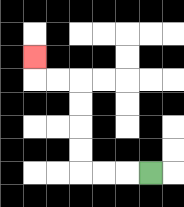{'start': '[6, 7]', 'end': '[1, 2]', 'path_directions': 'L,L,L,U,U,U,U,L,L,U', 'path_coordinates': '[[6, 7], [5, 7], [4, 7], [3, 7], [3, 6], [3, 5], [3, 4], [3, 3], [2, 3], [1, 3], [1, 2]]'}